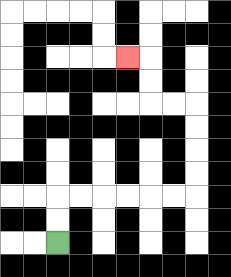{'start': '[2, 10]', 'end': '[5, 2]', 'path_directions': 'U,U,R,R,R,R,R,R,U,U,U,U,L,L,U,U,L', 'path_coordinates': '[[2, 10], [2, 9], [2, 8], [3, 8], [4, 8], [5, 8], [6, 8], [7, 8], [8, 8], [8, 7], [8, 6], [8, 5], [8, 4], [7, 4], [6, 4], [6, 3], [6, 2], [5, 2]]'}